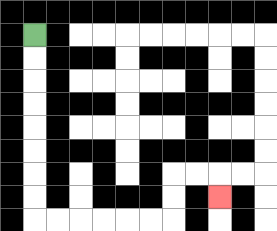{'start': '[1, 1]', 'end': '[9, 8]', 'path_directions': 'D,D,D,D,D,D,D,D,R,R,R,R,R,R,U,U,R,R,D', 'path_coordinates': '[[1, 1], [1, 2], [1, 3], [1, 4], [1, 5], [1, 6], [1, 7], [1, 8], [1, 9], [2, 9], [3, 9], [4, 9], [5, 9], [6, 9], [7, 9], [7, 8], [7, 7], [8, 7], [9, 7], [9, 8]]'}